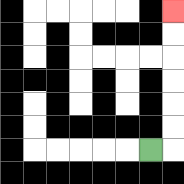{'start': '[6, 6]', 'end': '[7, 0]', 'path_directions': 'R,U,U,U,U,U,U', 'path_coordinates': '[[6, 6], [7, 6], [7, 5], [7, 4], [7, 3], [7, 2], [7, 1], [7, 0]]'}